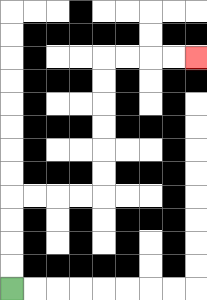{'start': '[0, 12]', 'end': '[8, 2]', 'path_directions': 'U,U,U,U,R,R,R,R,U,U,U,U,U,U,R,R,R,R', 'path_coordinates': '[[0, 12], [0, 11], [0, 10], [0, 9], [0, 8], [1, 8], [2, 8], [3, 8], [4, 8], [4, 7], [4, 6], [4, 5], [4, 4], [4, 3], [4, 2], [5, 2], [6, 2], [7, 2], [8, 2]]'}